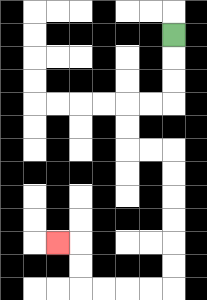{'start': '[7, 1]', 'end': '[2, 10]', 'path_directions': 'D,D,D,L,L,D,D,R,R,D,D,D,D,D,D,L,L,L,L,U,U,L', 'path_coordinates': '[[7, 1], [7, 2], [7, 3], [7, 4], [6, 4], [5, 4], [5, 5], [5, 6], [6, 6], [7, 6], [7, 7], [7, 8], [7, 9], [7, 10], [7, 11], [7, 12], [6, 12], [5, 12], [4, 12], [3, 12], [3, 11], [3, 10], [2, 10]]'}